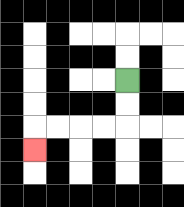{'start': '[5, 3]', 'end': '[1, 6]', 'path_directions': 'D,D,L,L,L,L,D', 'path_coordinates': '[[5, 3], [5, 4], [5, 5], [4, 5], [3, 5], [2, 5], [1, 5], [1, 6]]'}